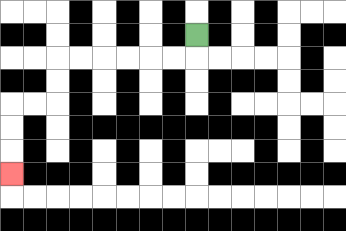{'start': '[8, 1]', 'end': '[0, 7]', 'path_directions': 'D,L,L,L,L,L,L,D,D,L,L,D,D,D', 'path_coordinates': '[[8, 1], [8, 2], [7, 2], [6, 2], [5, 2], [4, 2], [3, 2], [2, 2], [2, 3], [2, 4], [1, 4], [0, 4], [0, 5], [0, 6], [0, 7]]'}